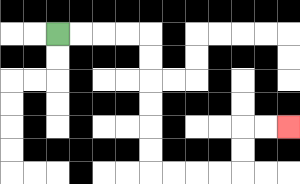{'start': '[2, 1]', 'end': '[12, 5]', 'path_directions': 'R,R,R,R,D,D,D,D,D,D,R,R,R,R,U,U,R,R', 'path_coordinates': '[[2, 1], [3, 1], [4, 1], [5, 1], [6, 1], [6, 2], [6, 3], [6, 4], [6, 5], [6, 6], [6, 7], [7, 7], [8, 7], [9, 7], [10, 7], [10, 6], [10, 5], [11, 5], [12, 5]]'}